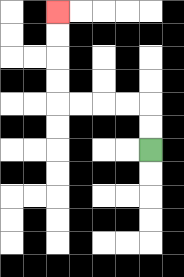{'start': '[6, 6]', 'end': '[2, 0]', 'path_directions': 'U,U,L,L,L,L,U,U,U,U', 'path_coordinates': '[[6, 6], [6, 5], [6, 4], [5, 4], [4, 4], [3, 4], [2, 4], [2, 3], [2, 2], [2, 1], [2, 0]]'}